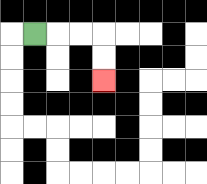{'start': '[1, 1]', 'end': '[4, 3]', 'path_directions': 'R,R,R,D,D', 'path_coordinates': '[[1, 1], [2, 1], [3, 1], [4, 1], [4, 2], [4, 3]]'}